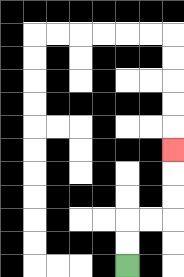{'start': '[5, 11]', 'end': '[7, 6]', 'path_directions': 'U,U,R,R,U,U,U', 'path_coordinates': '[[5, 11], [5, 10], [5, 9], [6, 9], [7, 9], [7, 8], [7, 7], [7, 6]]'}